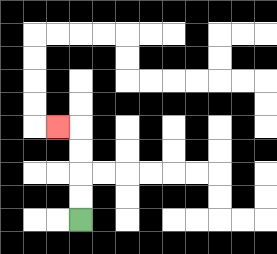{'start': '[3, 9]', 'end': '[2, 5]', 'path_directions': 'U,U,U,U,L', 'path_coordinates': '[[3, 9], [3, 8], [3, 7], [3, 6], [3, 5], [2, 5]]'}